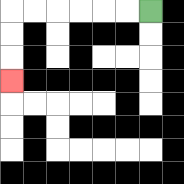{'start': '[6, 0]', 'end': '[0, 3]', 'path_directions': 'L,L,L,L,L,L,D,D,D', 'path_coordinates': '[[6, 0], [5, 0], [4, 0], [3, 0], [2, 0], [1, 0], [0, 0], [0, 1], [0, 2], [0, 3]]'}